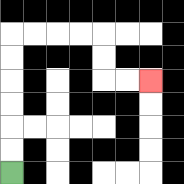{'start': '[0, 7]', 'end': '[6, 3]', 'path_directions': 'U,U,U,U,U,U,R,R,R,R,D,D,R,R', 'path_coordinates': '[[0, 7], [0, 6], [0, 5], [0, 4], [0, 3], [0, 2], [0, 1], [1, 1], [2, 1], [3, 1], [4, 1], [4, 2], [4, 3], [5, 3], [6, 3]]'}